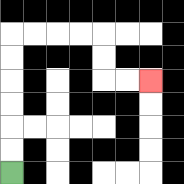{'start': '[0, 7]', 'end': '[6, 3]', 'path_directions': 'U,U,U,U,U,U,R,R,R,R,D,D,R,R', 'path_coordinates': '[[0, 7], [0, 6], [0, 5], [0, 4], [0, 3], [0, 2], [0, 1], [1, 1], [2, 1], [3, 1], [4, 1], [4, 2], [4, 3], [5, 3], [6, 3]]'}